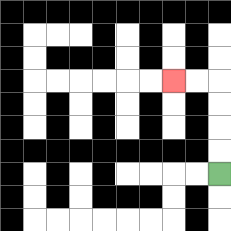{'start': '[9, 7]', 'end': '[7, 3]', 'path_directions': 'U,U,U,U,L,L', 'path_coordinates': '[[9, 7], [9, 6], [9, 5], [9, 4], [9, 3], [8, 3], [7, 3]]'}